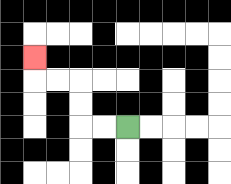{'start': '[5, 5]', 'end': '[1, 2]', 'path_directions': 'L,L,U,U,L,L,U', 'path_coordinates': '[[5, 5], [4, 5], [3, 5], [3, 4], [3, 3], [2, 3], [1, 3], [1, 2]]'}